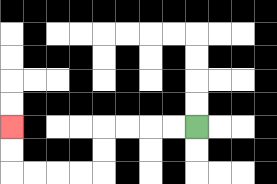{'start': '[8, 5]', 'end': '[0, 5]', 'path_directions': 'L,L,L,L,D,D,L,L,L,L,U,U', 'path_coordinates': '[[8, 5], [7, 5], [6, 5], [5, 5], [4, 5], [4, 6], [4, 7], [3, 7], [2, 7], [1, 7], [0, 7], [0, 6], [0, 5]]'}